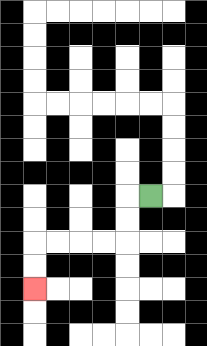{'start': '[6, 8]', 'end': '[1, 12]', 'path_directions': 'L,D,D,L,L,L,L,D,D', 'path_coordinates': '[[6, 8], [5, 8], [5, 9], [5, 10], [4, 10], [3, 10], [2, 10], [1, 10], [1, 11], [1, 12]]'}